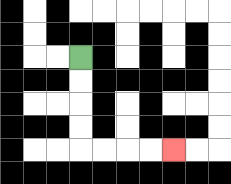{'start': '[3, 2]', 'end': '[7, 6]', 'path_directions': 'D,D,D,D,R,R,R,R', 'path_coordinates': '[[3, 2], [3, 3], [3, 4], [3, 5], [3, 6], [4, 6], [5, 6], [6, 6], [7, 6]]'}